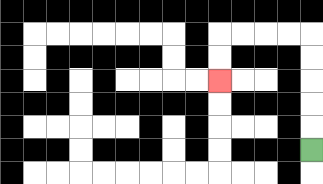{'start': '[13, 6]', 'end': '[9, 3]', 'path_directions': 'U,U,U,U,U,L,L,L,L,D,D', 'path_coordinates': '[[13, 6], [13, 5], [13, 4], [13, 3], [13, 2], [13, 1], [12, 1], [11, 1], [10, 1], [9, 1], [9, 2], [9, 3]]'}